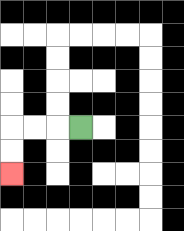{'start': '[3, 5]', 'end': '[0, 7]', 'path_directions': 'L,L,L,D,D', 'path_coordinates': '[[3, 5], [2, 5], [1, 5], [0, 5], [0, 6], [0, 7]]'}